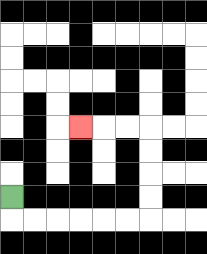{'start': '[0, 8]', 'end': '[3, 5]', 'path_directions': 'D,R,R,R,R,R,R,U,U,U,U,L,L,L', 'path_coordinates': '[[0, 8], [0, 9], [1, 9], [2, 9], [3, 9], [4, 9], [5, 9], [6, 9], [6, 8], [6, 7], [6, 6], [6, 5], [5, 5], [4, 5], [3, 5]]'}